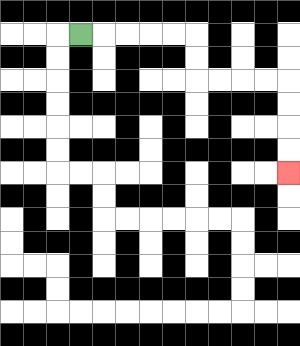{'start': '[3, 1]', 'end': '[12, 7]', 'path_directions': 'R,R,R,R,R,D,D,R,R,R,R,D,D,D,D', 'path_coordinates': '[[3, 1], [4, 1], [5, 1], [6, 1], [7, 1], [8, 1], [8, 2], [8, 3], [9, 3], [10, 3], [11, 3], [12, 3], [12, 4], [12, 5], [12, 6], [12, 7]]'}